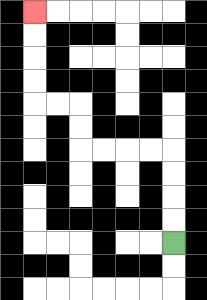{'start': '[7, 10]', 'end': '[1, 0]', 'path_directions': 'U,U,U,U,L,L,L,L,U,U,L,L,U,U,U,U', 'path_coordinates': '[[7, 10], [7, 9], [7, 8], [7, 7], [7, 6], [6, 6], [5, 6], [4, 6], [3, 6], [3, 5], [3, 4], [2, 4], [1, 4], [1, 3], [1, 2], [1, 1], [1, 0]]'}